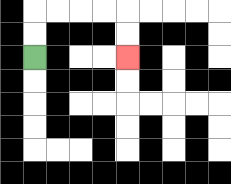{'start': '[1, 2]', 'end': '[5, 2]', 'path_directions': 'U,U,R,R,R,R,D,D', 'path_coordinates': '[[1, 2], [1, 1], [1, 0], [2, 0], [3, 0], [4, 0], [5, 0], [5, 1], [5, 2]]'}